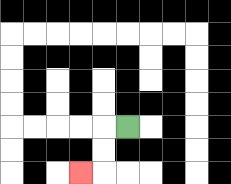{'start': '[5, 5]', 'end': '[3, 7]', 'path_directions': 'L,D,D,L', 'path_coordinates': '[[5, 5], [4, 5], [4, 6], [4, 7], [3, 7]]'}